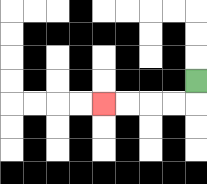{'start': '[8, 3]', 'end': '[4, 4]', 'path_directions': 'D,L,L,L,L', 'path_coordinates': '[[8, 3], [8, 4], [7, 4], [6, 4], [5, 4], [4, 4]]'}